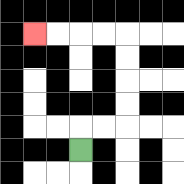{'start': '[3, 6]', 'end': '[1, 1]', 'path_directions': 'U,R,R,U,U,U,U,L,L,L,L', 'path_coordinates': '[[3, 6], [3, 5], [4, 5], [5, 5], [5, 4], [5, 3], [5, 2], [5, 1], [4, 1], [3, 1], [2, 1], [1, 1]]'}